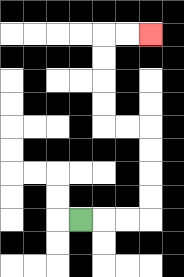{'start': '[3, 9]', 'end': '[6, 1]', 'path_directions': 'R,R,R,U,U,U,U,L,L,U,U,U,U,R,R', 'path_coordinates': '[[3, 9], [4, 9], [5, 9], [6, 9], [6, 8], [6, 7], [6, 6], [6, 5], [5, 5], [4, 5], [4, 4], [4, 3], [4, 2], [4, 1], [5, 1], [6, 1]]'}